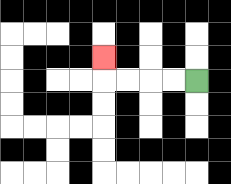{'start': '[8, 3]', 'end': '[4, 2]', 'path_directions': 'L,L,L,L,U', 'path_coordinates': '[[8, 3], [7, 3], [6, 3], [5, 3], [4, 3], [4, 2]]'}